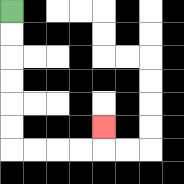{'start': '[0, 0]', 'end': '[4, 5]', 'path_directions': 'D,D,D,D,D,D,R,R,R,R,U', 'path_coordinates': '[[0, 0], [0, 1], [0, 2], [0, 3], [0, 4], [0, 5], [0, 6], [1, 6], [2, 6], [3, 6], [4, 6], [4, 5]]'}